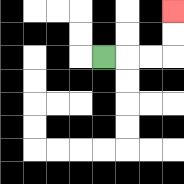{'start': '[4, 2]', 'end': '[7, 0]', 'path_directions': 'R,R,R,U,U', 'path_coordinates': '[[4, 2], [5, 2], [6, 2], [7, 2], [7, 1], [7, 0]]'}